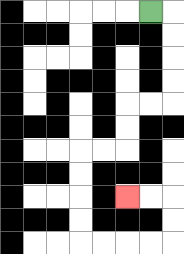{'start': '[6, 0]', 'end': '[5, 8]', 'path_directions': 'R,D,D,D,D,L,L,D,D,L,L,D,D,D,D,R,R,R,R,U,U,L,L', 'path_coordinates': '[[6, 0], [7, 0], [7, 1], [7, 2], [7, 3], [7, 4], [6, 4], [5, 4], [5, 5], [5, 6], [4, 6], [3, 6], [3, 7], [3, 8], [3, 9], [3, 10], [4, 10], [5, 10], [6, 10], [7, 10], [7, 9], [7, 8], [6, 8], [5, 8]]'}